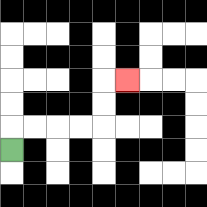{'start': '[0, 6]', 'end': '[5, 3]', 'path_directions': 'U,R,R,R,R,U,U,R', 'path_coordinates': '[[0, 6], [0, 5], [1, 5], [2, 5], [3, 5], [4, 5], [4, 4], [4, 3], [5, 3]]'}